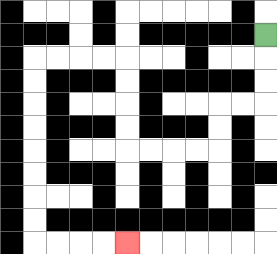{'start': '[11, 1]', 'end': '[5, 10]', 'path_directions': 'D,D,D,L,L,D,D,L,L,L,L,U,U,U,U,L,L,L,L,D,D,D,D,D,D,D,D,R,R,R,R', 'path_coordinates': '[[11, 1], [11, 2], [11, 3], [11, 4], [10, 4], [9, 4], [9, 5], [9, 6], [8, 6], [7, 6], [6, 6], [5, 6], [5, 5], [5, 4], [5, 3], [5, 2], [4, 2], [3, 2], [2, 2], [1, 2], [1, 3], [1, 4], [1, 5], [1, 6], [1, 7], [1, 8], [1, 9], [1, 10], [2, 10], [3, 10], [4, 10], [5, 10]]'}